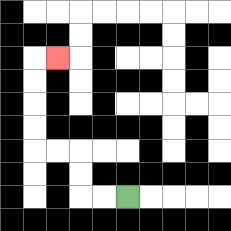{'start': '[5, 8]', 'end': '[2, 2]', 'path_directions': 'L,L,U,U,L,L,U,U,U,U,R', 'path_coordinates': '[[5, 8], [4, 8], [3, 8], [3, 7], [3, 6], [2, 6], [1, 6], [1, 5], [1, 4], [1, 3], [1, 2], [2, 2]]'}